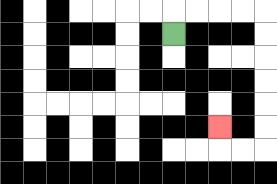{'start': '[7, 1]', 'end': '[9, 5]', 'path_directions': 'U,R,R,R,R,D,D,D,D,D,D,L,L,U', 'path_coordinates': '[[7, 1], [7, 0], [8, 0], [9, 0], [10, 0], [11, 0], [11, 1], [11, 2], [11, 3], [11, 4], [11, 5], [11, 6], [10, 6], [9, 6], [9, 5]]'}